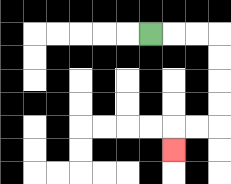{'start': '[6, 1]', 'end': '[7, 6]', 'path_directions': 'R,R,R,D,D,D,D,L,L,D', 'path_coordinates': '[[6, 1], [7, 1], [8, 1], [9, 1], [9, 2], [9, 3], [9, 4], [9, 5], [8, 5], [7, 5], [7, 6]]'}